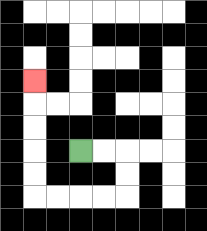{'start': '[3, 6]', 'end': '[1, 3]', 'path_directions': 'R,R,D,D,L,L,L,L,U,U,U,U,U', 'path_coordinates': '[[3, 6], [4, 6], [5, 6], [5, 7], [5, 8], [4, 8], [3, 8], [2, 8], [1, 8], [1, 7], [1, 6], [1, 5], [1, 4], [1, 3]]'}